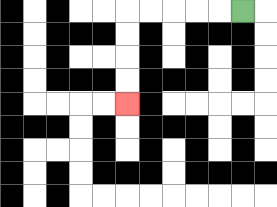{'start': '[10, 0]', 'end': '[5, 4]', 'path_directions': 'L,L,L,L,L,D,D,D,D', 'path_coordinates': '[[10, 0], [9, 0], [8, 0], [7, 0], [6, 0], [5, 0], [5, 1], [5, 2], [5, 3], [5, 4]]'}